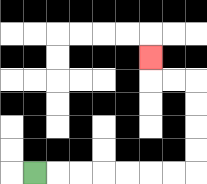{'start': '[1, 7]', 'end': '[6, 2]', 'path_directions': 'R,R,R,R,R,R,R,U,U,U,U,L,L,U', 'path_coordinates': '[[1, 7], [2, 7], [3, 7], [4, 7], [5, 7], [6, 7], [7, 7], [8, 7], [8, 6], [8, 5], [8, 4], [8, 3], [7, 3], [6, 3], [6, 2]]'}